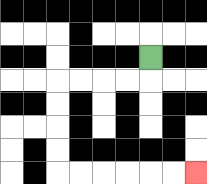{'start': '[6, 2]', 'end': '[8, 7]', 'path_directions': 'D,L,L,L,L,D,D,D,D,R,R,R,R,R,R', 'path_coordinates': '[[6, 2], [6, 3], [5, 3], [4, 3], [3, 3], [2, 3], [2, 4], [2, 5], [2, 6], [2, 7], [3, 7], [4, 7], [5, 7], [6, 7], [7, 7], [8, 7]]'}